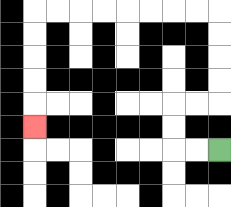{'start': '[9, 6]', 'end': '[1, 5]', 'path_directions': 'L,L,U,U,R,R,U,U,U,U,L,L,L,L,L,L,L,L,D,D,D,D,D', 'path_coordinates': '[[9, 6], [8, 6], [7, 6], [7, 5], [7, 4], [8, 4], [9, 4], [9, 3], [9, 2], [9, 1], [9, 0], [8, 0], [7, 0], [6, 0], [5, 0], [4, 0], [3, 0], [2, 0], [1, 0], [1, 1], [1, 2], [1, 3], [1, 4], [1, 5]]'}